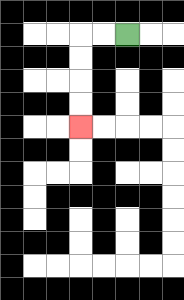{'start': '[5, 1]', 'end': '[3, 5]', 'path_directions': 'L,L,D,D,D,D', 'path_coordinates': '[[5, 1], [4, 1], [3, 1], [3, 2], [3, 3], [3, 4], [3, 5]]'}